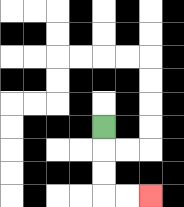{'start': '[4, 5]', 'end': '[6, 8]', 'path_directions': 'D,D,D,R,R', 'path_coordinates': '[[4, 5], [4, 6], [4, 7], [4, 8], [5, 8], [6, 8]]'}